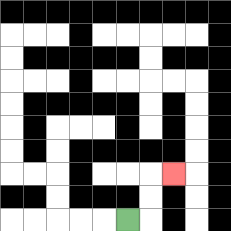{'start': '[5, 9]', 'end': '[7, 7]', 'path_directions': 'R,U,U,R', 'path_coordinates': '[[5, 9], [6, 9], [6, 8], [6, 7], [7, 7]]'}